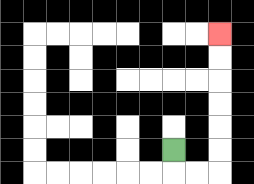{'start': '[7, 6]', 'end': '[9, 1]', 'path_directions': 'D,R,R,U,U,U,U,U,U', 'path_coordinates': '[[7, 6], [7, 7], [8, 7], [9, 7], [9, 6], [9, 5], [9, 4], [9, 3], [9, 2], [9, 1]]'}